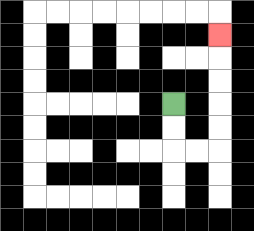{'start': '[7, 4]', 'end': '[9, 1]', 'path_directions': 'D,D,R,R,U,U,U,U,U', 'path_coordinates': '[[7, 4], [7, 5], [7, 6], [8, 6], [9, 6], [9, 5], [9, 4], [9, 3], [9, 2], [9, 1]]'}